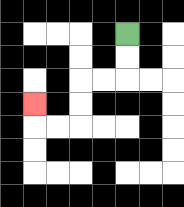{'start': '[5, 1]', 'end': '[1, 4]', 'path_directions': 'D,D,L,L,D,D,L,L,U', 'path_coordinates': '[[5, 1], [5, 2], [5, 3], [4, 3], [3, 3], [3, 4], [3, 5], [2, 5], [1, 5], [1, 4]]'}